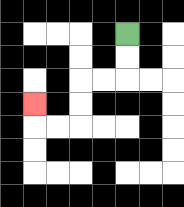{'start': '[5, 1]', 'end': '[1, 4]', 'path_directions': 'D,D,L,L,D,D,L,L,U', 'path_coordinates': '[[5, 1], [5, 2], [5, 3], [4, 3], [3, 3], [3, 4], [3, 5], [2, 5], [1, 5], [1, 4]]'}